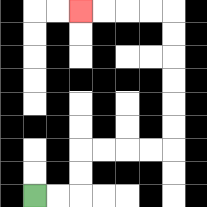{'start': '[1, 8]', 'end': '[3, 0]', 'path_directions': 'R,R,U,U,R,R,R,R,U,U,U,U,U,U,L,L,L,L', 'path_coordinates': '[[1, 8], [2, 8], [3, 8], [3, 7], [3, 6], [4, 6], [5, 6], [6, 6], [7, 6], [7, 5], [7, 4], [7, 3], [7, 2], [7, 1], [7, 0], [6, 0], [5, 0], [4, 0], [3, 0]]'}